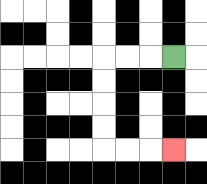{'start': '[7, 2]', 'end': '[7, 6]', 'path_directions': 'L,L,L,D,D,D,D,R,R,R', 'path_coordinates': '[[7, 2], [6, 2], [5, 2], [4, 2], [4, 3], [4, 4], [4, 5], [4, 6], [5, 6], [6, 6], [7, 6]]'}